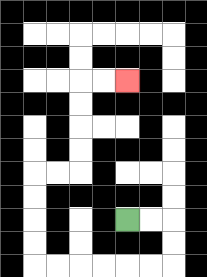{'start': '[5, 9]', 'end': '[5, 3]', 'path_directions': 'R,R,D,D,L,L,L,L,L,L,U,U,U,U,R,R,U,U,U,U,R,R', 'path_coordinates': '[[5, 9], [6, 9], [7, 9], [7, 10], [7, 11], [6, 11], [5, 11], [4, 11], [3, 11], [2, 11], [1, 11], [1, 10], [1, 9], [1, 8], [1, 7], [2, 7], [3, 7], [3, 6], [3, 5], [3, 4], [3, 3], [4, 3], [5, 3]]'}